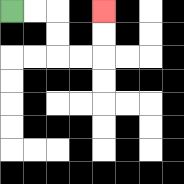{'start': '[0, 0]', 'end': '[4, 0]', 'path_directions': 'R,R,D,D,R,R,U,U', 'path_coordinates': '[[0, 0], [1, 0], [2, 0], [2, 1], [2, 2], [3, 2], [4, 2], [4, 1], [4, 0]]'}